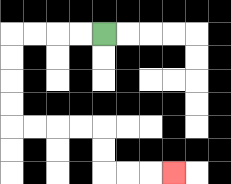{'start': '[4, 1]', 'end': '[7, 7]', 'path_directions': 'L,L,L,L,D,D,D,D,R,R,R,R,D,D,R,R,R', 'path_coordinates': '[[4, 1], [3, 1], [2, 1], [1, 1], [0, 1], [0, 2], [0, 3], [0, 4], [0, 5], [1, 5], [2, 5], [3, 5], [4, 5], [4, 6], [4, 7], [5, 7], [6, 7], [7, 7]]'}